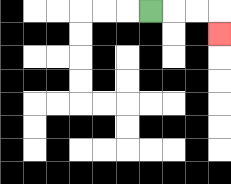{'start': '[6, 0]', 'end': '[9, 1]', 'path_directions': 'R,R,R,D', 'path_coordinates': '[[6, 0], [7, 0], [8, 0], [9, 0], [9, 1]]'}